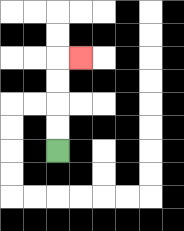{'start': '[2, 6]', 'end': '[3, 2]', 'path_directions': 'U,U,U,U,R', 'path_coordinates': '[[2, 6], [2, 5], [2, 4], [2, 3], [2, 2], [3, 2]]'}